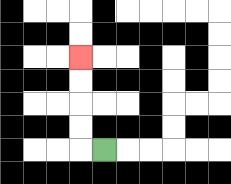{'start': '[4, 6]', 'end': '[3, 2]', 'path_directions': 'L,U,U,U,U', 'path_coordinates': '[[4, 6], [3, 6], [3, 5], [3, 4], [3, 3], [3, 2]]'}